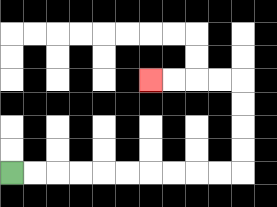{'start': '[0, 7]', 'end': '[6, 3]', 'path_directions': 'R,R,R,R,R,R,R,R,R,R,U,U,U,U,L,L,L,L', 'path_coordinates': '[[0, 7], [1, 7], [2, 7], [3, 7], [4, 7], [5, 7], [6, 7], [7, 7], [8, 7], [9, 7], [10, 7], [10, 6], [10, 5], [10, 4], [10, 3], [9, 3], [8, 3], [7, 3], [6, 3]]'}